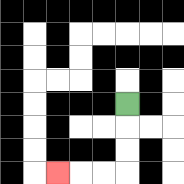{'start': '[5, 4]', 'end': '[2, 7]', 'path_directions': 'D,D,D,L,L,L', 'path_coordinates': '[[5, 4], [5, 5], [5, 6], [5, 7], [4, 7], [3, 7], [2, 7]]'}